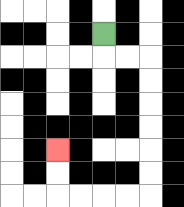{'start': '[4, 1]', 'end': '[2, 6]', 'path_directions': 'D,R,R,D,D,D,D,D,D,L,L,L,L,U,U', 'path_coordinates': '[[4, 1], [4, 2], [5, 2], [6, 2], [6, 3], [6, 4], [6, 5], [6, 6], [6, 7], [6, 8], [5, 8], [4, 8], [3, 8], [2, 8], [2, 7], [2, 6]]'}